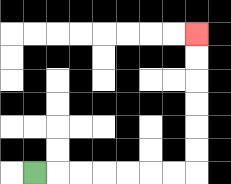{'start': '[1, 7]', 'end': '[8, 1]', 'path_directions': 'R,R,R,R,R,R,R,U,U,U,U,U,U', 'path_coordinates': '[[1, 7], [2, 7], [3, 7], [4, 7], [5, 7], [6, 7], [7, 7], [8, 7], [8, 6], [8, 5], [8, 4], [8, 3], [8, 2], [8, 1]]'}